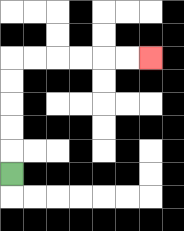{'start': '[0, 7]', 'end': '[6, 2]', 'path_directions': 'U,U,U,U,U,R,R,R,R,R,R', 'path_coordinates': '[[0, 7], [0, 6], [0, 5], [0, 4], [0, 3], [0, 2], [1, 2], [2, 2], [3, 2], [4, 2], [5, 2], [6, 2]]'}